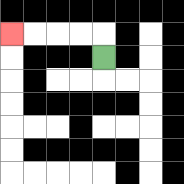{'start': '[4, 2]', 'end': '[0, 1]', 'path_directions': 'U,L,L,L,L', 'path_coordinates': '[[4, 2], [4, 1], [3, 1], [2, 1], [1, 1], [0, 1]]'}